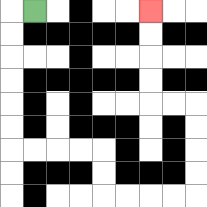{'start': '[1, 0]', 'end': '[6, 0]', 'path_directions': 'L,D,D,D,D,D,D,R,R,R,R,D,D,R,R,R,R,U,U,U,U,L,L,U,U,U,U', 'path_coordinates': '[[1, 0], [0, 0], [0, 1], [0, 2], [0, 3], [0, 4], [0, 5], [0, 6], [1, 6], [2, 6], [3, 6], [4, 6], [4, 7], [4, 8], [5, 8], [6, 8], [7, 8], [8, 8], [8, 7], [8, 6], [8, 5], [8, 4], [7, 4], [6, 4], [6, 3], [6, 2], [6, 1], [6, 0]]'}